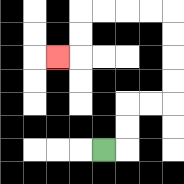{'start': '[4, 6]', 'end': '[2, 2]', 'path_directions': 'R,U,U,R,R,U,U,U,U,L,L,L,L,D,D,L', 'path_coordinates': '[[4, 6], [5, 6], [5, 5], [5, 4], [6, 4], [7, 4], [7, 3], [7, 2], [7, 1], [7, 0], [6, 0], [5, 0], [4, 0], [3, 0], [3, 1], [3, 2], [2, 2]]'}